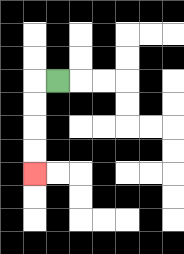{'start': '[2, 3]', 'end': '[1, 7]', 'path_directions': 'L,D,D,D,D', 'path_coordinates': '[[2, 3], [1, 3], [1, 4], [1, 5], [1, 6], [1, 7]]'}